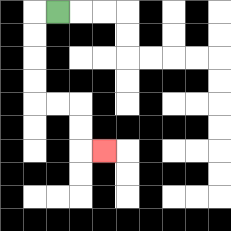{'start': '[2, 0]', 'end': '[4, 6]', 'path_directions': 'L,D,D,D,D,R,R,D,D,R', 'path_coordinates': '[[2, 0], [1, 0], [1, 1], [1, 2], [1, 3], [1, 4], [2, 4], [3, 4], [3, 5], [3, 6], [4, 6]]'}